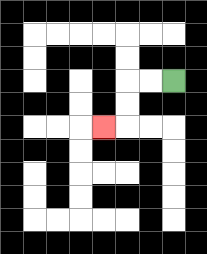{'start': '[7, 3]', 'end': '[4, 5]', 'path_directions': 'L,L,D,D,L', 'path_coordinates': '[[7, 3], [6, 3], [5, 3], [5, 4], [5, 5], [4, 5]]'}